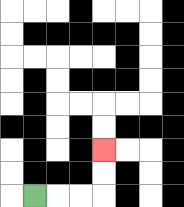{'start': '[1, 8]', 'end': '[4, 6]', 'path_directions': 'R,R,R,U,U', 'path_coordinates': '[[1, 8], [2, 8], [3, 8], [4, 8], [4, 7], [4, 6]]'}